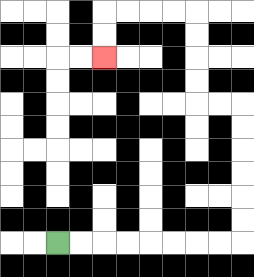{'start': '[2, 10]', 'end': '[4, 2]', 'path_directions': 'R,R,R,R,R,R,R,R,U,U,U,U,U,U,L,L,U,U,U,U,L,L,L,L,D,D', 'path_coordinates': '[[2, 10], [3, 10], [4, 10], [5, 10], [6, 10], [7, 10], [8, 10], [9, 10], [10, 10], [10, 9], [10, 8], [10, 7], [10, 6], [10, 5], [10, 4], [9, 4], [8, 4], [8, 3], [8, 2], [8, 1], [8, 0], [7, 0], [6, 0], [5, 0], [4, 0], [4, 1], [4, 2]]'}